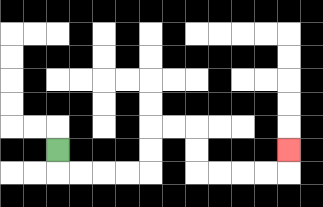{'start': '[2, 6]', 'end': '[12, 6]', 'path_directions': 'D,R,R,R,R,U,U,R,R,D,D,R,R,R,R,U', 'path_coordinates': '[[2, 6], [2, 7], [3, 7], [4, 7], [5, 7], [6, 7], [6, 6], [6, 5], [7, 5], [8, 5], [8, 6], [8, 7], [9, 7], [10, 7], [11, 7], [12, 7], [12, 6]]'}